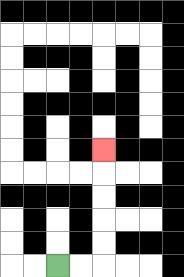{'start': '[2, 11]', 'end': '[4, 6]', 'path_directions': 'R,R,U,U,U,U,U', 'path_coordinates': '[[2, 11], [3, 11], [4, 11], [4, 10], [4, 9], [4, 8], [4, 7], [4, 6]]'}